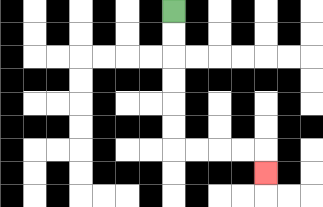{'start': '[7, 0]', 'end': '[11, 7]', 'path_directions': 'D,D,D,D,D,D,R,R,R,R,D', 'path_coordinates': '[[7, 0], [7, 1], [7, 2], [7, 3], [7, 4], [7, 5], [7, 6], [8, 6], [9, 6], [10, 6], [11, 6], [11, 7]]'}